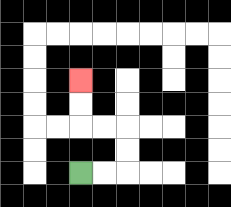{'start': '[3, 7]', 'end': '[3, 3]', 'path_directions': 'R,R,U,U,L,L,U,U', 'path_coordinates': '[[3, 7], [4, 7], [5, 7], [5, 6], [5, 5], [4, 5], [3, 5], [3, 4], [3, 3]]'}